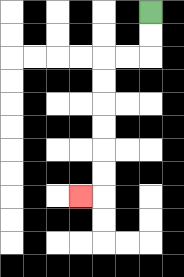{'start': '[6, 0]', 'end': '[3, 8]', 'path_directions': 'D,D,L,L,D,D,D,D,D,D,L', 'path_coordinates': '[[6, 0], [6, 1], [6, 2], [5, 2], [4, 2], [4, 3], [4, 4], [4, 5], [4, 6], [4, 7], [4, 8], [3, 8]]'}